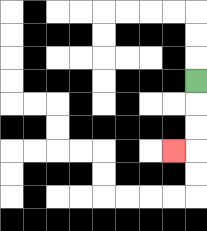{'start': '[8, 3]', 'end': '[7, 6]', 'path_directions': 'D,D,D,L', 'path_coordinates': '[[8, 3], [8, 4], [8, 5], [8, 6], [7, 6]]'}